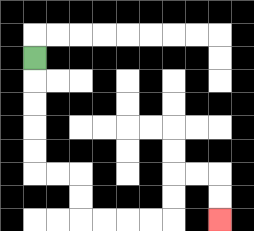{'start': '[1, 2]', 'end': '[9, 9]', 'path_directions': 'D,D,D,D,D,R,R,D,D,R,R,R,R,U,U,R,R,D,D', 'path_coordinates': '[[1, 2], [1, 3], [1, 4], [1, 5], [1, 6], [1, 7], [2, 7], [3, 7], [3, 8], [3, 9], [4, 9], [5, 9], [6, 9], [7, 9], [7, 8], [7, 7], [8, 7], [9, 7], [9, 8], [9, 9]]'}